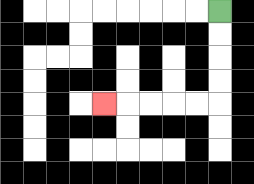{'start': '[9, 0]', 'end': '[4, 4]', 'path_directions': 'D,D,D,D,L,L,L,L,L', 'path_coordinates': '[[9, 0], [9, 1], [9, 2], [9, 3], [9, 4], [8, 4], [7, 4], [6, 4], [5, 4], [4, 4]]'}